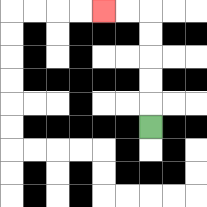{'start': '[6, 5]', 'end': '[4, 0]', 'path_directions': 'U,U,U,U,U,L,L', 'path_coordinates': '[[6, 5], [6, 4], [6, 3], [6, 2], [6, 1], [6, 0], [5, 0], [4, 0]]'}